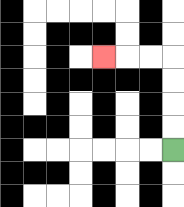{'start': '[7, 6]', 'end': '[4, 2]', 'path_directions': 'U,U,U,U,L,L,L', 'path_coordinates': '[[7, 6], [7, 5], [7, 4], [7, 3], [7, 2], [6, 2], [5, 2], [4, 2]]'}